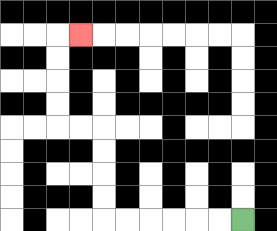{'start': '[10, 9]', 'end': '[3, 1]', 'path_directions': 'L,L,L,L,L,L,U,U,U,U,L,L,U,U,U,U,R', 'path_coordinates': '[[10, 9], [9, 9], [8, 9], [7, 9], [6, 9], [5, 9], [4, 9], [4, 8], [4, 7], [4, 6], [4, 5], [3, 5], [2, 5], [2, 4], [2, 3], [2, 2], [2, 1], [3, 1]]'}